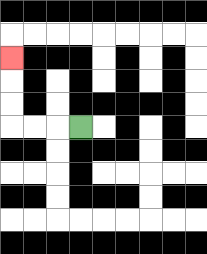{'start': '[3, 5]', 'end': '[0, 2]', 'path_directions': 'L,L,L,U,U,U', 'path_coordinates': '[[3, 5], [2, 5], [1, 5], [0, 5], [0, 4], [0, 3], [0, 2]]'}